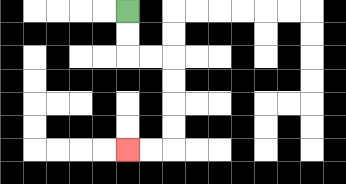{'start': '[5, 0]', 'end': '[5, 6]', 'path_directions': 'D,D,R,R,D,D,D,D,L,L', 'path_coordinates': '[[5, 0], [5, 1], [5, 2], [6, 2], [7, 2], [7, 3], [7, 4], [7, 5], [7, 6], [6, 6], [5, 6]]'}